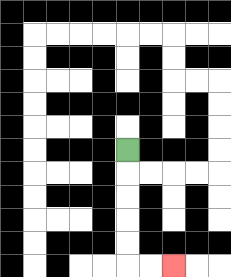{'start': '[5, 6]', 'end': '[7, 11]', 'path_directions': 'D,D,D,D,D,R,R', 'path_coordinates': '[[5, 6], [5, 7], [5, 8], [5, 9], [5, 10], [5, 11], [6, 11], [7, 11]]'}